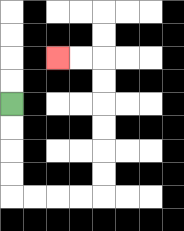{'start': '[0, 4]', 'end': '[2, 2]', 'path_directions': 'D,D,D,D,R,R,R,R,U,U,U,U,U,U,L,L', 'path_coordinates': '[[0, 4], [0, 5], [0, 6], [0, 7], [0, 8], [1, 8], [2, 8], [3, 8], [4, 8], [4, 7], [4, 6], [4, 5], [4, 4], [4, 3], [4, 2], [3, 2], [2, 2]]'}